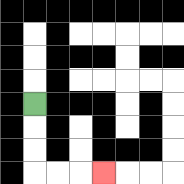{'start': '[1, 4]', 'end': '[4, 7]', 'path_directions': 'D,D,D,R,R,R', 'path_coordinates': '[[1, 4], [1, 5], [1, 6], [1, 7], [2, 7], [3, 7], [4, 7]]'}